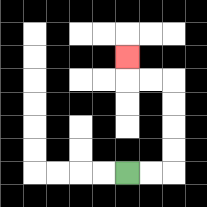{'start': '[5, 7]', 'end': '[5, 2]', 'path_directions': 'R,R,U,U,U,U,L,L,U', 'path_coordinates': '[[5, 7], [6, 7], [7, 7], [7, 6], [7, 5], [7, 4], [7, 3], [6, 3], [5, 3], [5, 2]]'}